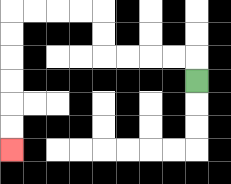{'start': '[8, 3]', 'end': '[0, 6]', 'path_directions': 'U,L,L,L,L,U,U,L,L,L,L,D,D,D,D,D,D', 'path_coordinates': '[[8, 3], [8, 2], [7, 2], [6, 2], [5, 2], [4, 2], [4, 1], [4, 0], [3, 0], [2, 0], [1, 0], [0, 0], [0, 1], [0, 2], [0, 3], [0, 4], [0, 5], [0, 6]]'}